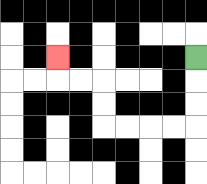{'start': '[8, 2]', 'end': '[2, 2]', 'path_directions': 'D,D,D,L,L,L,L,U,U,L,L,U', 'path_coordinates': '[[8, 2], [8, 3], [8, 4], [8, 5], [7, 5], [6, 5], [5, 5], [4, 5], [4, 4], [4, 3], [3, 3], [2, 3], [2, 2]]'}